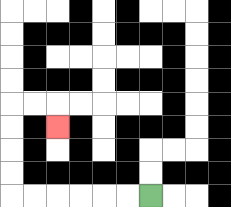{'start': '[6, 8]', 'end': '[2, 5]', 'path_directions': 'L,L,L,L,L,L,U,U,U,U,R,R,D', 'path_coordinates': '[[6, 8], [5, 8], [4, 8], [3, 8], [2, 8], [1, 8], [0, 8], [0, 7], [0, 6], [0, 5], [0, 4], [1, 4], [2, 4], [2, 5]]'}